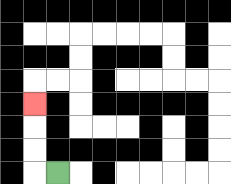{'start': '[2, 7]', 'end': '[1, 4]', 'path_directions': 'L,U,U,U', 'path_coordinates': '[[2, 7], [1, 7], [1, 6], [1, 5], [1, 4]]'}